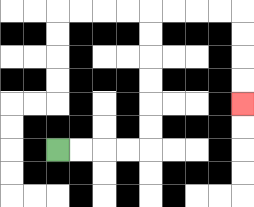{'start': '[2, 6]', 'end': '[10, 4]', 'path_directions': 'R,R,R,R,U,U,U,U,U,U,R,R,R,R,D,D,D,D', 'path_coordinates': '[[2, 6], [3, 6], [4, 6], [5, 6], [6, 6], [6, 5], [6, 4], [6, 3], [6, 2], [6, 1], [6, 0], [7, 0], [8, 0], [9, 0], [10, 0], [10, 1], [10, 2], [10, 3], [10, 4]]'}